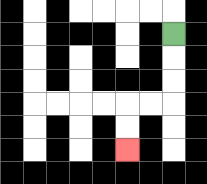{'start': '[7, 1]', 'end': '[5, 6]', 'path_directions': 'D,D,D,L,L,D,D', 'path_coordinates': '[[7, 1], [7, 2], [7, 3], [7, 4], [6, 4], [5, 4], [5, 5], [5, 6]]'}